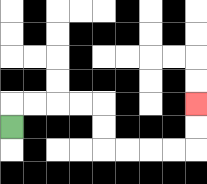{'start': '[0, 5]', 'end': '[8, 4]', 'path_directions': 'U,R,R,R,R,D,D,R,R,R,R,U,U', 'path_coordinates': '[[0, 5], [0, 4], [1, 4], [2, 4], [3, 4], [4, 4], [4, 5], [4, 6], [5, 6], [6, 6], [7, 6], [8, 6], [8, 5], [8, 4]]'}